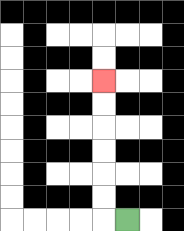{'start': '[5, 9]', 'end': '[4, 3]', 'path_directions': 'L,U,U,U,U,U,U', 'path_coordinates': '[[5, 9], [4, 9], [4, 8], [4, 7], [4, 6], [4, 5], [4, 4], [4, 3]]'}